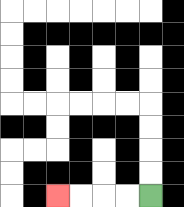{'start': '[6, 8]', 'end': '[2, 8]', 'path_directions': 'L,L,L,L', 'path_coordinates': '[[6, 8], [5, 8], [4, 8], [3, 8], [2, 8]]'}